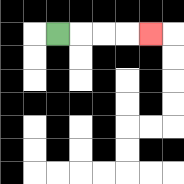{'start': '[2, 1]', 'end': '[6, 1]', 'path_directions': 'R,R,R,R', 'path_coordinates': '[[2, 1], [3, 1], [4, 1], [5, 1], [6, 1]]'}